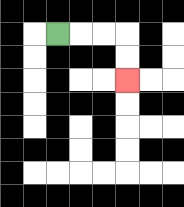{'start': '[2, 1]', 'end': '[5, 3]', 'path_directions': 'R,R,R,D,D', 'path_coordinates': '[[2, 1], [3, 1], [4, 1], [5, 1], [5, 2], [5, 3]]'}